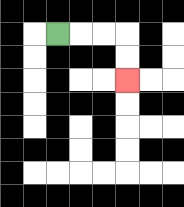{'start': '[2, 1]', 'end': '[5, 3]', 'path_directions': 'R,R,R,D,D', 'path_coordinates': '[[2, 1], [3, 1], [4, 1], [5, 1], [5, 2], [5, 3]]'}